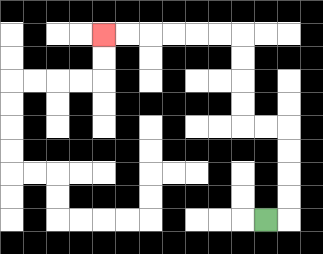{'start': '[11, 9]', 'end': '[4, 1]', 'path_directions': 'R,U,U,U,U,L,L,U,U,U,U,L,L,L,L,L,L', 'path_coordinates': '[[11, 9], [12, 9], [12, 8], [12, 7], [12, 6], [12, 5], [11, 5], [10, 5], [10, 4], [10, 3], [10, 2], [10, 1], [9, 1], [8, 1], [7, 1], [6, 1], [5, 1], [4, 1]]'}